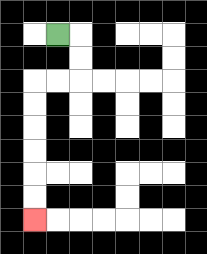{'start': '[2, 1]', 'end': '[1, 9]', 'path_directions': 'R,D,D,L,L,D,D,D,D,D,D', 'path_coordinates': '[[2, 1], [3, 1], [3, 2], [3, 3], [2, 3], [1, 3], [1, 4], [1, 5], [1, 6], [1, 7], [1, 8], [1, 9]]'}